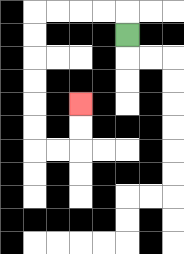{'start': '[5, 1]', 'end': '[3, 4]', 'path_directions': 'U,L,L,L,L,D,D,D,D,D,D,R,R,U,U', 'path_coordinates': '[[5, 1], [5, 0], [4, 0], [3, 0], [2, 0], [1, 0], [1, 1], [1, 2], [1, 3], [1, 4], [1, 5], [1, 6], [2, 6], [3, 6], [3, 5], [3, 4]]'}